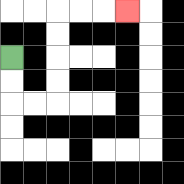{'start': '[0, 2]', 'end': '[5, 0]', 'path_directions': 'D,D,R,R,U,U,U,U,R,R,R', 'path_coordinates': '[[0, 2], [0, 3], [0, 4], [1, 4], [2, 4], [2, 3], [2, 2], [2, 1], [2, 0], [3, 0], [4, 0], [5, 0]]'}